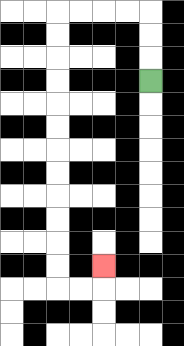{'start': '[6, 3]', 'end': '[4, 11]', 'path_directions': 'U,U,U,L,L,L,L,D,D,D,D,D,D,D,D,D,D,D,D,R,R,U', 'path_coordinates': '[[6, 3], [6, 2], [6, 1], [6, 0], [5, 0], [4, 0], [3, 0], [2, 0], [2, 1], [2, 2], [2, 3], [2, 4], [2, 5], [2, 6], [2, 7], [2, 8], [2, 9], [2, 10], [2, 11], [2, 12], [3, 12], [4, 12], [4, 11]]'}